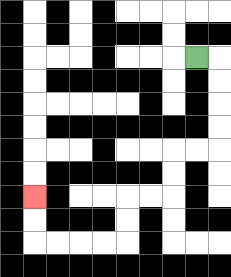{'start': '[8, 2]', 'end': '[1, 8]', 'path_directions': 'R,D,D,D,D,L,L,D,D,L,L,D,D,L,L,L,L,U,U', 'path_coordinates': '[[8, 2], [9, 2], [9, 3], [9, 4], [9, 5], [9, 6], [8, 6], [7, 6], [7, 7], [7, 8], [6, 8], [5, 8], [5, 9], [5, 10], [4, 10], [3, 10], [2, 10], [1, 10], [1, 9], [1, 8]]'}